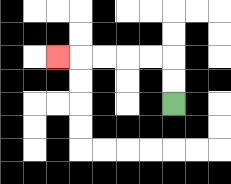{'start': '[7, 4]', 'end': '[2, 2]', 'path_directions': 'U,U,L,L,L,L,L', 'path_coordinates': '[[7, 4], [7, 3], [7, 2], [6, 2], [5, 2], [4, 2], [3, 2], [2, 2]]'}